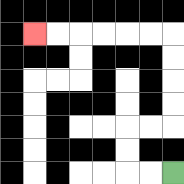{'start': '[7, 7]', 'end': '[1, 1]', 'path_directions': 'L,L,U,U,R,R,U,U,U,U,L,L,L,L,L,L', 'path_coordinates': '[[7, 7], [6, 7], [5, 7], [5, 6], [5, 5], [6, 5], [7, 5], [7, 4], [7, 3], [7, 2], [7, 1], [6, 1], [5, 1], [4, 1], [3, 1], [2, 1], [1, 1]]'}